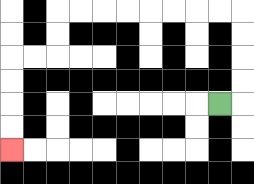{'start': '[9, 4]', 'end': '[0, 6]', 'path_directions': 'R,U,U,U,U,L,L,L,L,L,L,L,L,D,D,L,L,D,D,D,D', 'path_coordinates': '[[9, 4], [10, 4], [10, 3], [10, 2], [10, 1], [10, 0], [9, 0], [8, 0], [7, 0], [6, 0], [5, 0], [4, 0], [3, 0], [2, 0], [2, 1], [2, 2], [1, 2], [0, 2], [0, 3], [0, 4], [0, 5], [0, 6]]'}